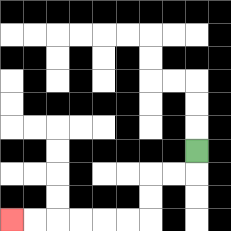{'start': '[8, 6]', 'end': '[0, 9]', 'path_directions': 'D,L,L,D,D,L,L,L,L,L,L', 'path_coordinates': '[[8, 6], [8, 7], [7, 7], [6, 7], [6, 8], [6, 9], [5, 9], [4, 9], [3, 9], [2, 9], [1, 9], [0, 9]]'}